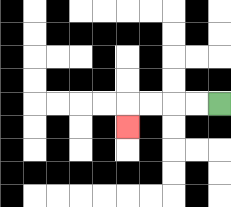{'start': '[9, 4]', 'end': '[5, 5]', 'path_directions': 'L,L,L,L,D', 'path_coordinates': '[[9, 4], [8, 4], [7, 4], [6, 4], [5, 4], [5, 5]]'}